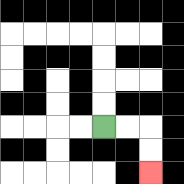{'start': '[4, 5]', 'end': '[6, 7]', 'path_directions': 'R,R,D,D', 'path_coordinates': '[[4, 5], [5, 5], [6, 5], [6, 6], [6, 7]]'}